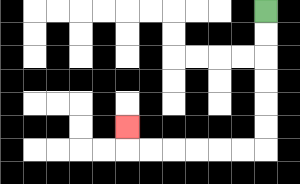{'start': '[11, 0]', 'end': '[5, 5]', 'path_directions': 'D,D,D,D,D,D,L,L,L,L,L,L,U', 'path_coordinates': '[[11, 0], [11, 1], [11, 2], [11, 3], [11, 4], [11, 5], [11, 6], [10, 6], [9, 6], [8, 6], [7, 6], [6, 6], [5, 6], [5, 5]]'}